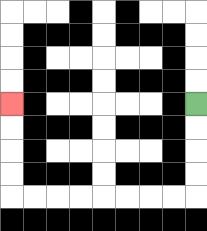{'start': '[8, 4]', 'end': '[0, 4]', 'path_directions': 'D,D,D,D,L,L,L,L,L,L,L,L,U,U,U,U', 'path_coordinates': '[[8, 4], [8, 5], [8, 6], [8, 7], [8, 8], [7, 8], [6, 8], [5, 8], [4, 8], [3, 8], [2, 8], [1, 8], [0, 8], [0, 7], [0, 6], [0, 5], [0, 4]]'}